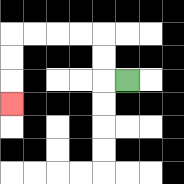{'start': '[5, 3]', 'end': '[0, 4]', 'path_directions': 'L,U,U,L,L,L,L,D,D,D', 'path_coordinates': '[[5, 3], [4, 3], [4, 2], [4, 1], [3, 1], [2, 1], [1, 1], [0, 1], [0, 2], [0, 3], [0, 4]]'}